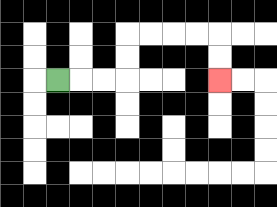{'start': '[2, 3]', 'end': '[9, 3]', 'path_directions': 'R,R,R,U,U,R,R,R,R,D,D', 'path_coordinates': '[[2, 3], [3, 3], [4, 3], [5, 3], [5, 2], [5, 1], [6, 1], [7, 1], [8, 1], [9, 1], [9, 2], [9, 3]]'}